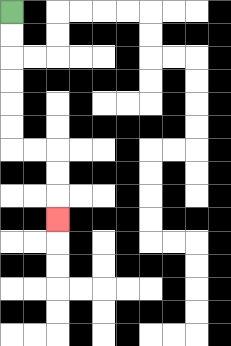{'start': '[0, 0]', 'end': '[2, 9]', 'path_directions': 'D,D,D,D,D,D,R,R,D,D,D', 'path_coordinates': '[[0, 0], [0, 1], [0, 2], [0, 3], [0, 4], [0, 5], [0, 6], [1, 6], [2, 6], [2, 7], [2, 8], [2, 9]]'}